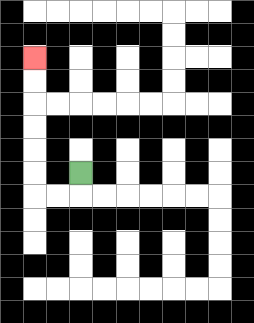{'start': '[3, 7]', 'end': '[1, 2]', 'path_directions': 'D,L,L,U,U,U,U,U,U', 'path_coordinates': '[[3, 7], [3, 8], [2, 8], [1, 8], [1, 7], [1, 6], [1, 5], [1, 4], [1, 3], [1, 2]]'}